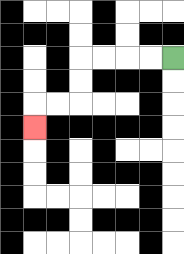{'start': '[7, 2]', 'end': '[1, 5]', 'path_directions': 'L,L,L,L,D,D,L,L,D', 'path_coordinates': '[[7, 2], [6, 2], [5, 2], [4, 2], [3, 2], [3, 3], [3, 4], [2, 4], [1, 4], [1, 5]]'}